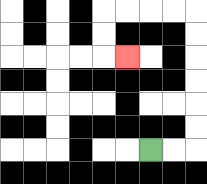{'start': '[6, 6]', 'end': '[5, 2]', 'path_directions': 'R,R,U,U,U,U,U,U,L,L,L,L,D,D,R', 'path_coordinates': '[[6, 6], [7, 6], [8, 6], [8, 5], [8, 4], [8, 3], [8, 2], [8, 1], [8, 0], [7, 0], [6, 0], [5, 0], [4, 0], [4, 1], [4, 2], [5, 2]]'}